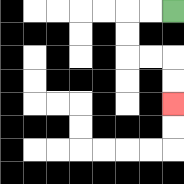{'start': '[7, 0]', 'end': '[7, 4]', 'path_directions': 'L,L,D,D,R,R,D,D', 'path_coordinates': '[[7, 0], [6, 0], [5, 0], [5, 1], [5, 2], [6, 2], [7, 2], [7, 3], [7, 4]]'}